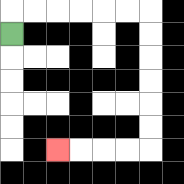{'start': '[0, 1]', 'end': '[2, 6]', 'path_directions': 'U,R,R,R,R,R,R,D,D,D,D,D,D,L,L,L,L', 'path_coordinates': '[[0, 1], [0, 0], [1, 0], [2, 0], [3, 0], [4, 0], [5, 0], [6, 0], [6, 1], [6, 2], [6, 3], [6, 4], [6, 5], [6, 6], [5, 6], [4, 6], [3, 6], [2, 6]]'}